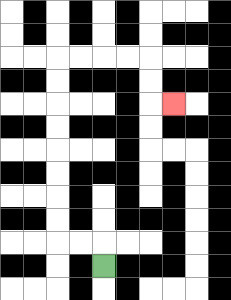{'start': '[4, 11]', 'end': '[7, 4]', 'path_directions': 'U,L,L,U,U,U,U,U,U,U,U,R,R,R,R,D,D,R', 'path_coordinates': '[[4, 11], [4, 10], [3, 10], [2, 10], [2, 9], [2, 8], [2, 7], [2, 6], [2, 5], [2, 4], [2, 3], [2, 2], [3, 2], [4, 2], [5, 2], [6, 2], [6, 3], [6, 4], [7, 4]]'}